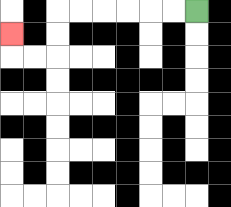{'start': '[8, 0]', 'end': '[0, 1]', 'path_directions': 'L,L,L,L,L,L,D,D,L,L,U', 'path_coordinates': '[[8, 0], [7, 0], [6, 0], [5, 0], [4, 0], [3, 0], [2, 0], [2, 1], [2, 2], [1, 2], [0, 2], [0, 1]]'}